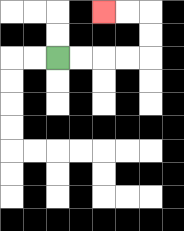{'start': '[2, 2]', 'end': '[4, 0]', 'path_directions': 'R,R,R,R,U,U,L,L', 'path_coordinates': '[[2, 2], [3, 2], [4, 2], [5, 2], [6, 2], [6, 1], [6, 0], [5, 0], [4, 0]]'}